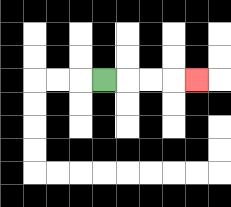{'start': '[4, 3]', 'end': '[8, 3]', 'path_directions': 'R,R,R,R', 'path_coordinates': '[[4, 3], [5, 3], [6, 3], [7, 3], [8, 3]]'}